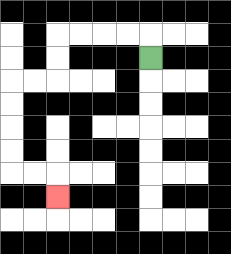{'start': '[6, 2]', 'end': '[2, 8]', 'path_directions': 'U,L,L,L,L,D,D,L,L,D,D,D,D,R,R,D', 'path_coordinates': '[[6, 2], [6, 1], [5, 1], [4, 1], [3, 1], [2, 1], [2, 2], [2, 3], [1, 3], [0, 3], [0, 4], [0, 5], [0, 6], [0, 7], [1, 7], [2, 7], [2, 8]]'}